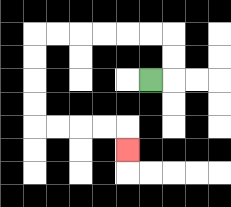{'start': '[6, 3]', 'end': '[5, 6]', 'path_directions': 'R,U,U,L,L,L,L,L,L,D,D,D,D,R,R,R,R,D', 'path_coordinates': '[[6, 3], [7, 3], [7, 2], [7, 1], [6, 1], [5, 1], [4, 1], [3, 1], [2, 1], [1, 1], [1, 2], [1, 3], [1, 4], [1, 5], [2, 5], [3, 5], [4, 5], [5, 5], [5, 6]]'}